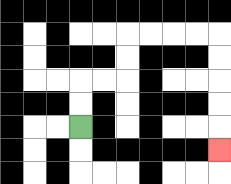{'start': '[3, 5]', 'end': '[9, 6]', 'path_directions': 'U,U,R,R,U,U,R,R,R,R,D,D,D,D,D', 'path_coordinates': '[[3, 5], [3, 4], [3, 3], [4, 3], [5, 3], [5, 2], [5, 1], [6, 1], [7, 1], [8, 1], [9, 1], [9, 2], [9, 3], [9, 4], [9, 5], [9, 6]]'}